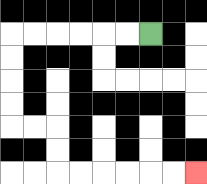{'start': '[6, 1]', 'end': '[8, 7]', 'path_directions': 'L,L,L,L,L,L,D,D,D,D,R,R,D,D,R,R,R,R,R,R', 'path_coordinates': '[[6, 1], [5, 1], [4, 1], [3, 1], [2, 1], [1, 1], [0, 1], [0, 2], [0, 3], [0, 4], [0, 5], [1, 5], [2, 5], [2, 6], [2, 7], [3, 7], [4, 7], [5, 7], [6, 7], [7, 7], [8, 7]]'}